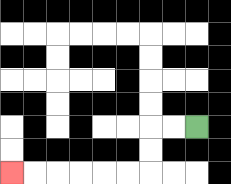{'start': '[8, 5]', 'end': '[0, 7]', 'path_directions': 'L,L,D,D,L,L,L,L,L,L', 'path_coordinates': '[[8, 5], [7, 5], [6, 5], [6, 6], [6, 7], [5, 7], [4, 7], [3, 7], [2, 7], [1, 7], [0, 7]]'}